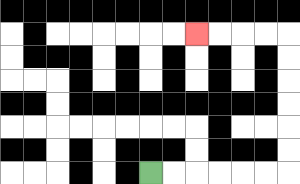{'start': '[6, 7]', 'end': '[8, 1]', 'path_directions': 'R,R,R,R,R,R,U,U,U,U,U,U,L,L,L,L', 'path_coordinates': '[[6, 7], [7, 7], [8, 7], [9, 7], [10, 7], [11, 7], [12, 7], [12, 6], [12, 5], [12, 4], [12, 3], [12, 2], [12, 1], [11, 1], [10, 1], [9, 1], [8, 1]]'}